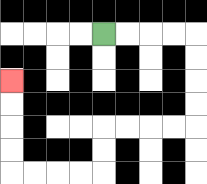{'start': '[4, 1]', 'end': '[0, 3]', 'path_directions': 'R,R,R,R,D,D,D,D,L,L,L,L,D,D,L,L,L,L,U,U,U,U', 'path_coordinates': '[[4, 1], [5, 1], [6, 1], [7, 1], [8, 1], [8, 2], [8, 3], [8, 4], [8, 5], [7, 5], [6, 5], [5, 5], [4, 5], [4, 6], [4, 7], [3, 7], [2, 7], [1, 7], [0, 7], [0, 6], [0, 5], [0, 4], [0, 3]]'}